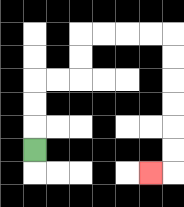{'start': '[1, 6]', 'end': '[6, 7]', 'path_directions': 'U,U,U,R,R,U,U,R,R,R,R,D,D,D,D,D,D,L', 'path_coordinates': '[[1, 6], [1, 5], [1, 4], [1, 3], [2, 3], [3, 3], [3, 2], [3, 1], [4, 1], [5, 1], [6, 1], [7, 1], [7, 2], [7, 3], [7, 4], [7, 5], [7, 6], [7, 7], [6, 7]]'}